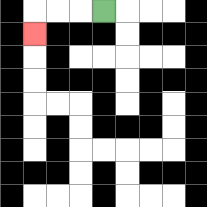{'start': '[4, 0]', 'end': '[1, 1]', 'path_directions': 'L,L,L,D', 'path_coordinates': '[[4, 0], [3, 0], [2, 0], [1, 0], [1, 1]]'}